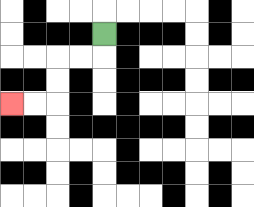{'start': '[4, 1]', 'end': '[0, 4]', 'path_directions': 'D,L,L,D,D,L,L', 'path_coordinates': '[[4, 1], [4, 2], [3, 2], [2, 2], [2, 3], [2, 4], [1, 4], [0, 4]]'}